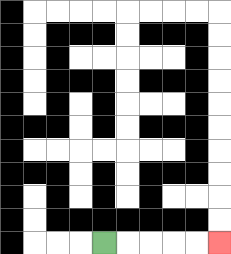{'start': '[4, 10]', 'end': '[9, 10]', 'path_directions': 'R,R,R,R,R', 'path_coordinates': '[[4, 10], [5, 10], [6, 10], [7, 10], [8, 10], [9, 10]]'}